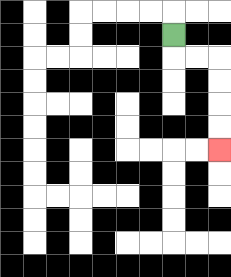{'start': '[7, 1]', 'end': '[9, 6]', 'path_directions': 'D,R,R,D,D,D,D', 'path_coordinates': '[[7, 1], [7, 2], [8, 2], [9, 2], [9, 3], [9, 4], [9, 5], [9, 6]]'}